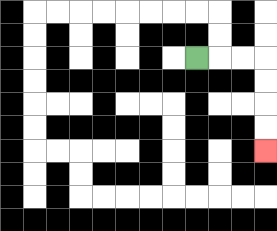{'start': '[8, 2]', 'end': '[11, 6]', 'path_directions': 'R,R,R,D,D,D,D', 'path_coordinates': '[[8, 2], [9, 2], [10, 2], [11, 2], [11, 3], [11, 4], [11, 5], [11, 6]]'}